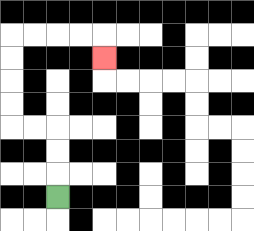{'start': '[2, 8]', 'end': '[4, 2]', 'path_directions': 'U,U,U,L,L,U,U,U,U,R,R,R,R,D', 'path_coordinates': '[[2, 8], [2, 7], [2, 6], [2, 5], [1, 5], [0, 5], [0, 4], [0, 3], [0, 2], [0, 1], [1, 1], [2, 1], [3, 1], [4, 1], [4, 2]]'}